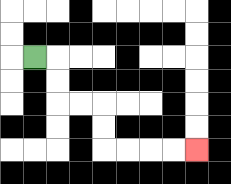{'start': '[1, 2]', 'end': '[8, 6]', 'path_directions': 'R,D,D,R,R,D,D,R,R,R,R', 'path_coordinates': '[[1, 2], [2, 2], [2, 3], [2, 4], [3, 4], [4, 4], [4, 5], [4, 6], [5, 6], [6, 6], [7, 6], [8, 6]]'}